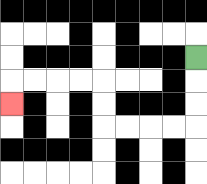{'start': '[8, 2]', 'end': '[0, 4]', 'path_directions': 'D,D,D,L,L,L,L,U,U,L,L,L,L,D', 'path_coordinates': '[[8, 2], [8, 3], [8, 4], [8, 5], [7, 5], [6, 5], [5, 5], [4, 5], [4, 4], [4, 3], [3, 3], [2, 3], [1, 3], [0, 3], [0, 4]]'}